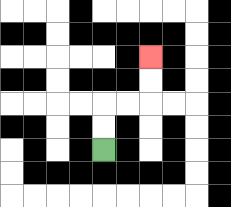{'start': '[4, 6]', 'end': '[6, 2]', 'path_directions': 'U,U,R,R,U,U', 'path_coordinates': '[[4, 6], [4, 5], [4, 4], [5, 4], [6, 4], [6, 3], [6, 2]]'}